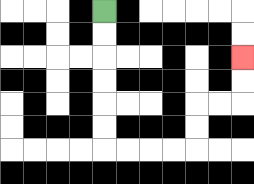{'start': '[4, 0]', 'end': '[10, 2]', 'path_directions': 'D,D,D,D,D,D,R,R,R,R,U,U,R,R,U,U', 'path_coordinates': '[[4, 0], [4, 1], [4, 2], [4, 3], [4, 4], [4, 5], [4, 6], [5, 6], [6, 6], [7, 6], [8, 6], [8, 5], [8, 4], [9, 4], [10, 4], [10, 3], [10, 2]]'}